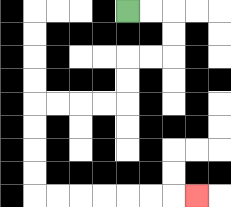{'start': '[5, 0]', 'end': '[8, 8]', 'path_directions': 'R,R,D,D,L,L,D,D,L,L,L,L,D,D,D,D,R,R,R,R,R,R,R', 'path_coordinates': '[[5, 0], [6, 0], [7, 0], [7, 1], [7, 2], [6, 2], [5, 2], [5, 3], [5, 4], [4, 4], [3, 4], [2, 4], [1, 4], [1, 5], [1, 6], [1, 7], [1, 8], [2, 8], [3, 8], [4, 8], [5, 8], [6, 8], [7, 8], [8, 8]]'}